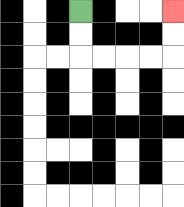{'start': '[3, 0]', 'end': '[7, 0]', 'path_directions': 'D,D,R,R,R,R,U,U', 'path_coordinates': '[[3, 0], [3, 1], [3, 2], [4, 2], [5, 2], [6, 2], [7, 2], [7, 1], [7, 0]]'}